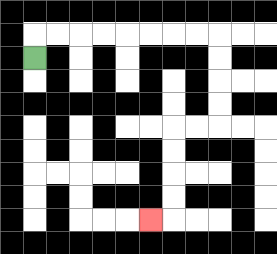{'start': '[1, 2]', 'end': '[6, 9]', 'path_directions': 'U,R,R,R,R,R,R,R,R,D,D,D,D,L,L,D,D,D,D,L', 'path_coordinates': '[[1, 2], [1, 1], [2, 1], [3, 1], [4, 1], [5, 1], [6, 1], [7, 1], [8, 1], [9, 1], [9, 2], [9, 3], [9, 4], [9, 5], [8, 5], [7, 5], [7, 6], [7, 7], [7, 8], [7, 9], [6, 9]]'}